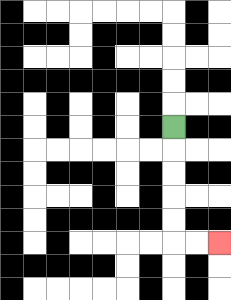{'start': '[7, 5]', 'end': '[9, 10]', 'path_directions': 'D,D,D,D,D,R,R', 'path_coordinates': '[[7, 5], [7, 6], [7, 7], [7, 8], [7, 9], [7, 10], [8, 10], [9, 10]]'}